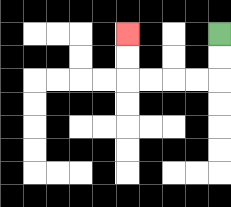{'start': '[9, 1]', 'end': '[5, 1]', 'path_directions': 'D,D,L,L,L,L,U,U', 'path_coordinates': '[[9, 1], [9, 2], [9, 3], [8, 3], [7, 3], [6, 3], [5, 3], [5, 2], [5, 1]]'}